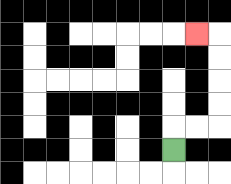{'start': '[7, 6]', 'end': '[8, 1]', 'path_directions': 'U,R,R,U,U,U,U,L', 'path_coordinates': '[[7, 6], [7, 5], [8, 5], [9, 5], [9, 4], [9, 3], [9, 2], [9, 1], [8, 1]]'}